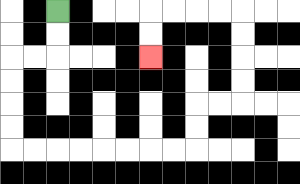{'start': '[2, 0]', 'end': '[6, 2]', 'path_directions': 'D,D,L,L,D,D,D,D,R,R,R,R,R,R,R,R,U,U,R,R,U,U,U,U,L,L,L,L,D,D', 'path_coordinates': '[[2, 0], [2, 1], [2, 2], [1, 2], [0, 2], [0, 3], [0, 4], [0, 5], [0, 6], [1, 6], [2, 6], [3, 6], [4, 6], [5, 6], [6, 6], [7, 6], [8, 6], [8, 5], [8, 4], [9, 4], [10, 4], [10, 3], [10, 2], [10, 1], [10, 0], [9, 0], [8, 0], [7, 0], [6, 0], [6, 1], [6, 2]]'}